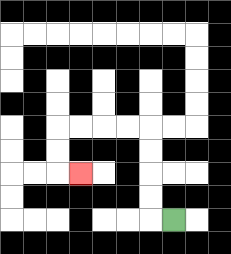{'start': '[7, 9]', 'end': '[3, 7]', 'path_directions': 'L,U,U,U,U,L,L,L,L,D,D,R', 'path_coordinates': '[[7, 9], [6, 9], [6, 8], [6, 7], [6, 6], [6, 5], [5, 5], [4, 5], [3, 5], [2, 5], [2, 6], [2, 7], [3, 7]]'}